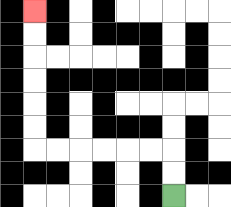{'start': '[7, 8]', 'end': '[1, 0]', 'path_directions': 'U,U,L,L,L,L,L,L,U,U,U,U,U,U', 'path_coordinates': '[[7, 8], [7, 7], [7, 6], [6, 6], [5, 6], [4, 6], [3, 6], [2, 6], [1, 6], [1, 5], [1, 4], [1, 3], [1, 2], [1, 1], [1, 0]]'}